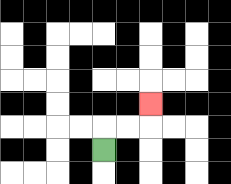{'start': '[4, 6]', 'end': '[6, 4]', 'path_directions': 'U,R,R,U', 'path_coordinates': '[[4, 6], [4, 5], [5, 5], [6, 5], [6, 4]]'}